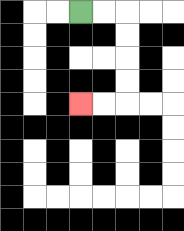{'start': '[3, 0]', 'end': '[3, 4]', 'path_directions': 'R,R,D,D,D,D,L,L', 'path_coordinates': '[[3, 0], [4, 0], [5, 0], [5, 1], [5, 2], [5, 3], [5, 4], [4, 4], [3, 4]]'}